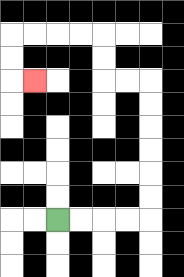{'start': '[2, 9]', 'end': '[1, 3]', 'path_directions': 'R,R,R,R,U,U,U,U,U,U,L,L,U,U,L,L,L,L,D,D,R', 'path_coordinates': '[[2, 9], [3, 9], [4, 9], [5, 9], [6, 9], [6, 8], [6, 7], [6, 6], [6, 5], [6, 4], [6, 3], [5, 3], [4, 3], [4, 2], [4, 1], [3, 1], [2, 1], [1, 1], [0, 1], [0, 2], [0, 3], [1, 3]]'}